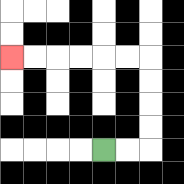{'start': '[4, 6]', 'end': '[0, 2]', 'path_directions': 'R,R,U,U,U,U,L,L,L,L,L,L', 'path_coordinates': '[[4, 6], [5, 6], [6, 6], [6, 5], [6, 4], [6, 3], [6, 2], [5, 2], [4, 2], [3, 2], [2, 2], [1, 2], [0, 2]]'}